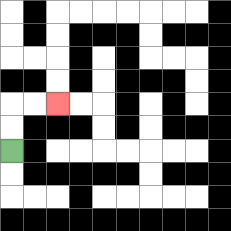{'start': '[0, 6]', 'end': '[2, 4]', 'path_directions': 'U,U,R,R', 'path_coordinates': '[[0, 6], [0, 5], [0, 4], [1, 4], [2, 4]]'}